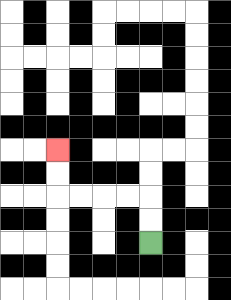{'start': '[6, 10]', 'end': '[2, 6]', 'path_directions': 'U,U,L,L,L,L,U,U', 'path_coordinates': '[[6, 10], [6, 9], [6, 8], [5, 8], [4, 8], [3, 8], [2, 8], [2, 7], [2, 6]]'}